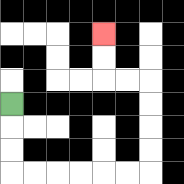{'start': '[0, 4]', 'end': '[4, 1]', 'path_directions': 'D,D,D,R,R,R,R,R,R,U,U,U,U,L,L,U,U', 'path_coordinates': '[[0, 4], [0, 5], [0, 6], [0, 7], [1, 7], [2, 7], [3, 7], [4, 7], [5, 7], [6, 7], [6, 6], [6, 5], [6, 4], [6, 3], [5, 3], [4, 3], [4, 2], [4, 1]]'}